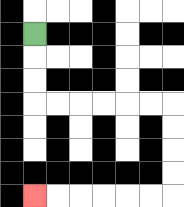{'start': '[1, 1]', 'end': '[1, 8]', 'path_directions': 'D,D,D,R,R,R,R,R,R,D,D,D,D,L,L,L,L,L,L', 'path_coordinates': '[[1, 1], [1, 2], [1, 3], [1, 4], [2, 4], [3, 4], [4, 4], [5, 4], [6, 4], [7, 4], [7, 5], [7, 6], [7, 7], [7, 8], [6, 8], [5, 8], [4, 8], [3, 8], [2, 8], [1, 8]]'}